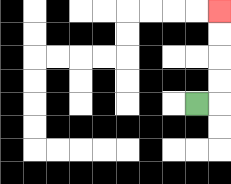{'start': '[8, 4]', 'end': '[9, 0]', 'path_directions': 'R,U,U,U,U', 'path_coordinates': '[[8, 4], [9, 4], [9, 3], [9, 2], [9, 1], [9, 0]]'}